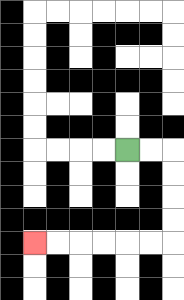{'start': '[5, 6]', 'end': '[1, 10]', 'path_directions': 'R,R,D,D,D,D,L,L,L,L,L,L', 'path_coordinates': '[[5, 6], [6, 6], [7, 6], [7, 7], [7, 8], [7, 9], [7, 10], [6, 10], [5, 10], [4, 10], [3, 10], [2, 10], [1, 10]]'}